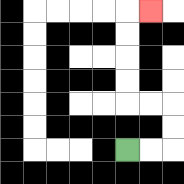{'start': '[5, 6]', 'end': '[6, 0]', 'path_directions': 'R,R,U,U,L,L,U,U,U,U,R', 'path_coordinates': '[[5, 6], [6, 6], [7, 6], [7, 5], [7, 4], [6, 4], [5, 4], [5, 3], [5, 2], [5, 1], [5, 0], [6, 0]]'}